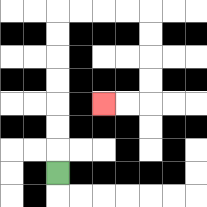{'start': '[2, 7]', 'end': '[4, 4]', 'path_directions': 'U,U,U,U,U,U,U,R,R,R,R,D,D,D,D,L,L', 'path_coordinates': '[[2, 7], [2, 6], [2, 5], [2, 4], [2, 3], [2, 2], [2, 1], [2, 0], [3, 0], [4, 0], [5, 0], [6, 0], [6, 1], [6, 2], [6, 3], [6, 4], [5, 4], [4, 4]]'}